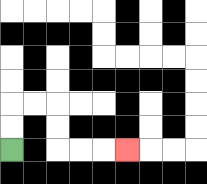{'start': '[0, 6]', 'end': '[5, 6]', 'path_directions': 'U,U,R,R,D,D,R,R,R', 'path_coordinates': '[[0, 6], [0, 5], [0, 4], [1, 4], [2, 4], [2, 5], [2, 6], [3, 6], [4, 6], [5, 6]]'}